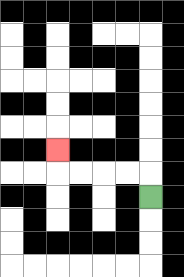{'start': '[6, 8]', 'end': '[2, 6]', 'path_directions': 'U,L,L,L,L,U', 'path_coordinates': '[[6, 8], [6, 7], [5, 7], [4, 7], [3, 7], [2, 7], [2, 6]]'}